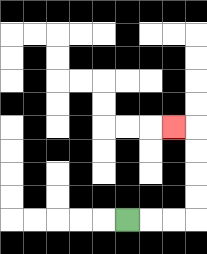{'start': '[5, 9]', 'end': '[7, 5]', 'path_directions': 'R,R,R,U,U,U,U,L', 'path_coordinates': '[[5, 9], [6, 9], [7, 9], [8, 9], [8, 8], [8, 7], [8, 6], [8, 5], [7, 5]]'}